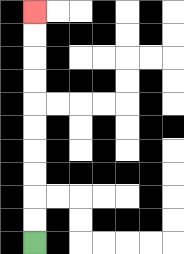{'start': '[1, 10]', 'end': '[1, 0]', 'path_directions': 'U,U,U,U,U,U,U,U,U,U', 'path_coordinates': '[[1, 10], [1, 9], [1, 8], [1, 7], [1, 6], [1, 5], [1, 4], [1, 3], [1, 2], [1, 1], [1, 0]]'}